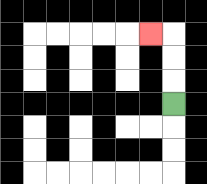{'start': '[7, 4]', 'end': '[6, 1]', 'path_directions': 'U,U,U,L', 'path_coordinates': '[[7, 4], [7, 3], [7, 2], [7, 1], [6, 1]]'}